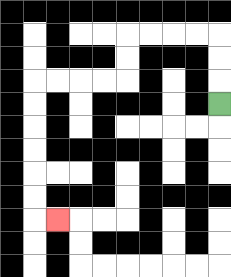{'start': '[9, 4]', 'end': '[2, 9]', 'path_directions': 'U,U,U,L,L,L,L,D,D,L,L,L,L,D,D,D,D,D,D,R', 'path_coordinates': '[[9, 4], [9, 3], [9, 2], [9, 1], [8, 1], [7, 1], [6, 1], [5, 1], [5, 2], [5, 3], [4, 3], [3, 3], [2, 3], [1, 3], [1, 4], [1, 5], [1, 6], [1, 7], [1, 8], [1, 9], [2, 9]]'}